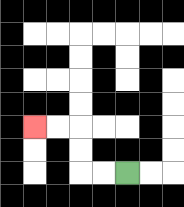{'start': '[5, 7]', 'end': '[1, 5]', 'path_directions': 'L,L,U,U,L,L', 'path_coordinates': '[[5, 7], [4, 7], [3, 7], [3, 6], [3, 5], [2, 5], [1, 5]]'}